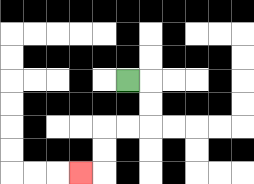{'start': '[5, 3]', 'end': '[3, 7]', 'path_directions': 'R,D,D,L,L,D,D,L', 'path_coordinates': '[[5, 3], [6, 3], [6, 4], [6, 5], [5, 5], [4, 5], [4, 6], [4, 7], [3, 7]]'}